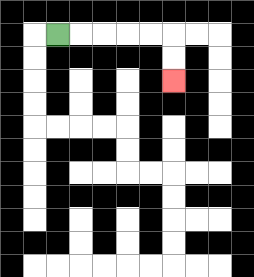{'start': '[2, 1]', 'end': '[7, 3]', 'path_directions': 'R,R,R,R,R,D,D', 'path_coordinates': '[[2, 1], [3, 1], [4, 1], [5, 1], [6, 1], [7, 1], [7, 2], [7, 3]]'}